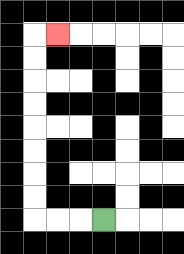{'start': '[4, 9]', 'end': '[2, 1]', 'path_directions': 'L,L,L,U,U,U,U,U,U,U,U,R', 'path_coordinates': '[[4, 9], [3, 9], [2, 9], [1, 9], [1, 8], [1, 7], [1, 6], [1, 5], [1, 4], [1, 3], [1, 2], [1, 1], [2, 1]]'}